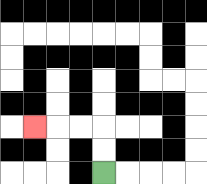{'start': '[4, 7]', 'end': '[1, 5]', 'path_directions': 'U,U,L,L,L', 'path_coordinates': '[[4, 7], [4, 6], [4, 5], [3, 5], [2, 5], [1, 5]]'}